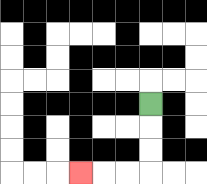{'start': '[6, 4]', 'end': '[3, 7]', 'path_directions': 'D,D,D,L,L,L', 'path_coordinates': '[[6, 4], [6, 5], [6, 6], [6, 7], [5, 7], [4, 7], [3, 7]]'}